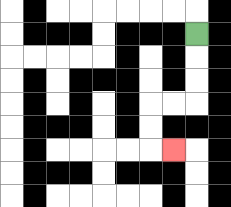{'start': '[8, 1]', 'end': '[7, 6]', 'path_directions': 'D,D,D,L,L,D,D,R', 'path_coordinates': '[[8, 1], [8, 2], [8, 3], [8, 4], [7, 4], [6, 4], [6, 5], [6, 6], [7, 6]]'}